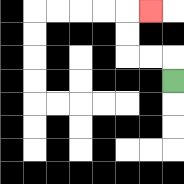{'start': '[7, 3]', 'end': '[6, 0]', 'path_directions': 'U,L,L,U,U,R', 'path_coordinates': '[[7, 3], [7, 2], [6, 2], [5, 2], [5, 1], [5, 0], [6, 0]]'}